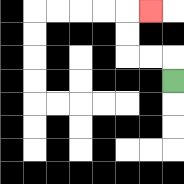{'start': '[7, 3]', 'end': '[6, 0]', 'path_directions': 'U,L,L,U,U,R', 'path_coordinates': '[[7, 3], [7, 2], [6, 2], [5, 2], [5, 1], [5, 0], [6, 0]]'}